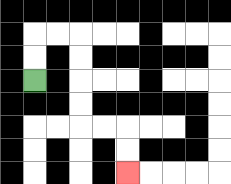{'start': '[1, 3]', 'end': '[5, 7]', 'path_directions': 'U,U,R,R,D,D,D,D,R,R,D,D', 'path_coordinates': '[[1, 3], [1, 2], [1, 1], [2, 1], [3, 1], [3, 2], [3, 3], [3, 4], [3, 5], [4, 5], [5, 5], [5, 6], [5, 7]]'}